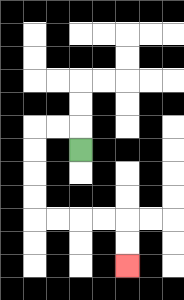{'start': '[3, 6]', 'end': '[5, 11]', 'path_directions': 'U,L,L,D,D,D,D,R,R,R,R,D,D', 'path_coordinates': '[[3, 6], [3, 5], [2, 5], [1, 5], [1, 6], [1, 7], [1, 8], [1, 9], [2, 9], [3, 9], [4, 9], [5, 9], [5, 10], [5, 11]]'}